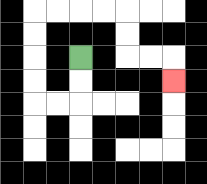{'start': '[3, 2]', 'end': '[7, 3]', 'path_directions': 'D,D,L,L,U,U,U,U,R,R,R,R,D,D,R,R,D', 'path_coordinates': '[[3, 2], [3, 3], [3, 4], [2, 4], [1, 4], [1, 3], [1, 2], [1, 1], [1, 0], [2, 0], [3, 0], [4, 0], [5, 0], [5, 1], [5, 2], [6, 2], [7, 2], [7, 3]]'}